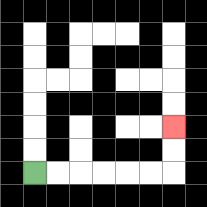{'start': '[1, 7]', 'end': '[7, 5]', 'path_directions': 'R,R,R,R,R,R,U,U', 'path_coordinates': '[[1, 7], [2, 7], [3, 7], [4, 7], [5, 7], [6, 7], [7, 7], [7, 6], [7, 5]]'}